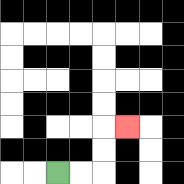{'start': '[2, 7]', 'end': '[5, 5]', 'path_directions': 'R,R,U,U,R', 'path_coordinates': '[[2, 7], [3, 7], [4, 7], [4, 6], [4, 5], [5, 5]]'}